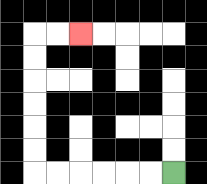{'start': '[7, 7]', 'end': '[3, 1]', 'path_directions': 'L,L,L,L,L,L,U,U,U,U,U,U,R,R', 'path_coordinates': '[[7, 7], [6, 7], [5, 7], [4, 7], [3, 7], [2, 7], [1, 7], [1, 6], [1, 5], [1, 4], [1, 3], [1, 2], [1, 1], [2, 1], [3, 1]]'}